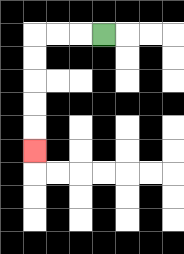{'start': '[4, 1]', 'end': '[1, 6]', 'path_directions': 'L,L,L,D,D,D,D,D', 'path_coordinates': '[[4, 1], [3, 1], [2, 1], [1, 1], [1, 2], [1, 3], [1, 4], [1, 5], [1, 6]]'}